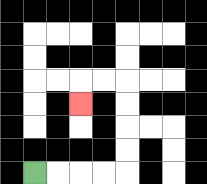{'start': '[1, 7]', 'end': '[3, 4]', 'path_directions': 'R,R,R,R,U,U,U,U,L,L,D', 'path_coordinates': '[[1, 7], [2, 7], [3, 7], [4, 7], [5, 7], [5, 6], [5, 5], [5, 4], [5, 3], [4, 3], [3, 3], [3, 4]]'}